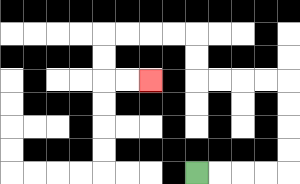{'start': '[8, 7]', 'end': '[6, 3]', 'path_directions': 'R,R,R,R,U,U,U,U,L,L,L,L,U,U,L,L,L,L,D,D,R,R', 'path_coordinates': '[[8, 7], [9, 7], [10, 7], [11, 7], [12, 7], [12, 6], [12, 5], [12, 4], [12, 3], [11, 3], [10, 3], [9, 3], [8, 3], [8, 2], [8, 1], [7, 1], [6, 1], [5, 1], [4, 1], [4, 2], [4, 3], [5, 3], [6, 3]]'}